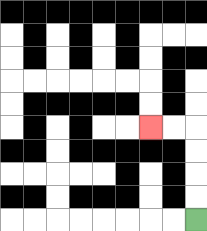{'start': '[8, 9]', 'end': '[6, 5]', 'path_directions': 'U,U,U,U,L,L', 'path_coordinates': '[[8, 9], [8, 8], [8, 7], [8, 6], [8, 5], [7, 5], [6, 5]]'}